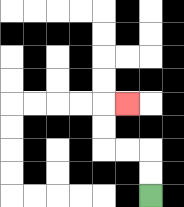{'start': '[6, 8]', 'end': '[5, 4]', 'path_directions': 'U,U,L,L,U,U,R', 'path_coordinates': '[[6, 8], [6, 7], [6, 6], [5, 6], [4, 6], [4, 5], [4, 4], [5, 4]]'}